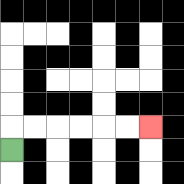{'start': '[0, 6]', 'end': '[6, 5]', 'path_directions': 'U,R,R,R,R,R,R', 'path_coordinates': '[[0, 6], [0, 5], [1, 5], [2, 5], [3, 5], [4, 5], [5, 5], [6, 5]]'}